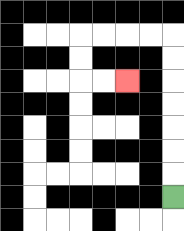{'start': '[7, 8]', 'end': '[5, 3]', 'path_directions': 'U,U,U,U,U,U,U,L,L,L,L,D,D,R,R', 'path_coordinates': '[[7, 8], [7, 7], [7, 6], [7, 5], [7, 4], [7, 3], [7, 2], [7, 1], [6, 1], [5, 1], [4, 1], [3, 1], [3, 2], [3, 3], [4, 3], [5, 3]]'}